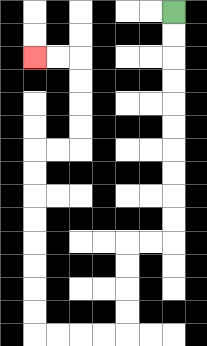{'start': '[7, 0]', 'end': '[1, 2]', 'path_directions': 'D,D,D,D,D,D,D,D,D,D,L,L,D,D,D,D,L,L,L,L,U,U,U,U,U,U,U,U,R,R,U,U,U,U,L,L', 'path_coordinates': '[[7, 0], [7, 1], [7, 2], [7, 3], [7, 4], [7, 5], [7, 6], [7, 7], [7, 8], [7, 9], [7, 10], [6, 10], [5, 10], [5, 11], [5, 12], [5, 13], [5, 14], [4, 14], [3, 14], [2, 14], [1, 14], [1, 13], [1, 12], [1, 11], [1, 10], [1, 9], [1, 8], [1, 7], [1, 6], [2, 6], [3, 6], [3, 5], [3, 4], [3, 3], [3, 2], [2, 2], [1, 2]]'}